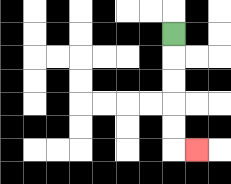{'start': '[7, 1]', 'end': '[8, 6]', 'path_directions': 'D,D,D,D,D,R', 'path_coordinates': '[[7, 1], [7, 2], [7, 3], [7, 4], [7, 5], [7, 6], [8, 6]]'}